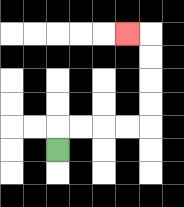{'start': '[2, 6]', 'end': '[5, 1]', 'path_directions': 'U,R,R,R,R,U,U,U,U,L', 'path_coordinates': '[[2, 6], [2, 5], [3, 5], [4, 5], [5, 5], [6, 5], [6, 4], [6, 3], [6, 2], [6, 1], [5, 1]]'}